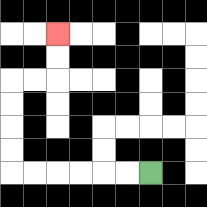{'start': '[6, 7]', 'end': '[2, 1]', 'path_directions': 'L,L,L,L,L,L,U,U,U,U,R,R,U,U', 'path_coordinates': '[[6, 7], [5, 7], [4, 7], [3, 7], [2, 7], [1, 7], [0, 7], [0, 6], [0, 5], [0, 4], [0, 3], [1, 3], [2, 3], [2, 2], [2, 1]]'}